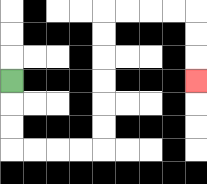{'start': '[0, 3]', 'end': '[8, 3]', 'path_directions': 'D,D,D,R,R,R,R,U,U,U,U,U,U,R,R,R,R,D,D,D', 'path_coordinates': '[[0, 3], [0, 4], [0, 5], [0, 6], [1, 6], [2, 6], [3, 6], [4, 6], [4, 5], [4, 4], [4, 3], [4, 2], [4, 1], [4, 0], [5, 0], [6, 0], [7, 0], [8, 0], [8, 1], [8, 2], [8, 3]]'}